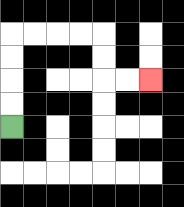{'start': '[0, 5]', 'end': '[6, 3]', 'path_directions': 'U,U,U,U,R,R,R,R,D,D,R,R', 'path_coordinates': '[[0, 5], [0, 4], [0, 3], [0, 2], [0, 1], [1, 1], [2, 1], [3, 1], [4, 1], [4, 2], [4, 3], [5, 3], [6, 3]]'}